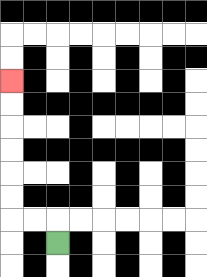{'start': '[2, 10]', 'end': '[0, 3]', 'path_directions': 'U,L,L,U,U,U,U,U,U', 'path_coordinates': '[[2, 10], [2, 9], [1, 9], [0, 9], [0, 8], [0, 7], [0, 6], [0, 5], [0, 4], [0, 3]]'}